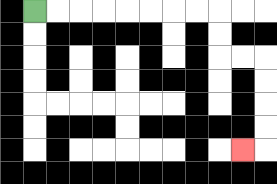{'start': '[1, 0]', 'end': '[10, 6]', 'path_directions': 'R,R,R,R,R,R,R,R,D,D,R,R,D,D,D,D,L', 'path_coordinates': '[[1, 0], [2, 0], [3, 0], [4, 0], [5, 0], [6, 0], [7, 0], [8, 0], [9, 0], [9, 1], [9, 2], [10, 2], [11, 2], [11, 3], [11, 4], [11, 5], [11, 6], [10, 6]]'}